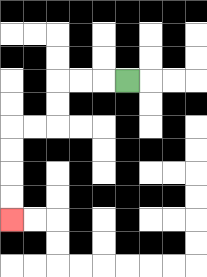{'start': '[5, 3]', 'end': '[0, 9]', 'path_directions': 'L,L,L,D,D,L,L,D,D,D,D', 'path_coordinates': '[[5, 3], [4, 3], [3, 3], [2, 3], [2, 4], [2, 5], [1, 5], [0, 5], [0, 6], [0, 7], [0, 8], [0, 9]]'}